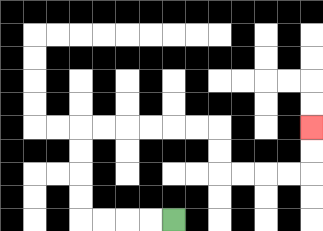{'start': '[7, 9]', 'end': '[13, 5]', 'path_directions': 'L,L,L,L,U,U,U,U,R,R,R,R,R,R,D,D,R,R,R,R,U,U', 'path_coordinates': '[[7, 9], [6, 9], [5, 9], [4, 9], [3, 9], [3, 8], [3, 7], [3, 6], [3, 5], [4, 5], [5, 5], [6, 5], [7, 5], [8, 5], [9, 5], [9, 6], [9, 7], [10, 7], [11, 7], [12, 7], [13, 7], [13, 6], [13, 5]]'}